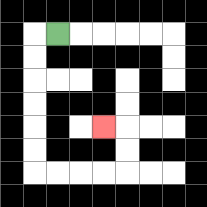{'start': '[2, 1]', 'end': '[4, 5]', 'path_directions': 'L,D,D,D,D,D,D,R,R,R,R,U,U,L', 'path_coordinates': '[[2, 1], [1, 1], [1, 2], [1, 3], [1, 4], [1, 5], [1, 6], [1, 7], [2, 7], [3, 7], [4, 7], [5, 7], [5, 6], [5, 5], [4, 5]]'}